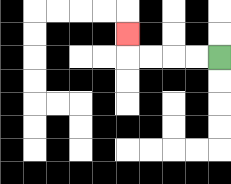{'start': '[9, 2]', 'end': '[5, 1]', 'path_directions': 'L,L,L,L,U', 'path_coordinates': '[[9, 2], [8, 2], [7, 2], [6, 2], [5, 2], [5, 1]]'}